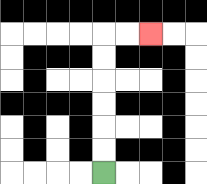{'start': '[4, 7]', 'end': '[6, 1]', 'path_directions': 'U,U,U,U,U,U,R,R', 'path_coordinates': '[[4, 7], [4, 6], [4, 5], [4, 4], [4, 3], [4, 2], [4, 1], [5, 1], [6, 1]]'}